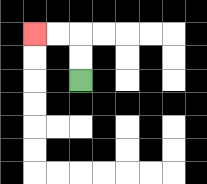{'start': '[3, 3]', 'end': '[1, 1]', 'path_directions': 'U,U,L,L', 'path_coordinates': '[[3, 3], [3, 2], [3, 1], [2, 1], [1, 1]]'}